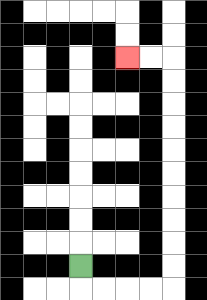{'start': '[3, 11]', 'end': '[5, 2]', 'path_directions': 'D,R,R,R,R,U,U,U,U,U,U,U,U,U,U,L,L', 'path_coordinates': '[[3, 11], [3, 12], [4, 12], [5, 12], [6, 12], [7, 12], [7, 11], [7, 10], [7, 9], [7, 8], [7, 7], [7, 6], [7, 5], [7, 4], [7, 3], [7, 2], [6, 2], [5, 2]]'}